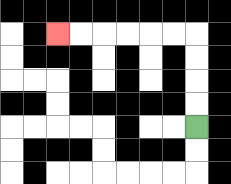{'start': '[8, 5]', 'end': '[2, 1]', 'path_directions': 'U,U,U,U,L,L,L,L,L,L', 'path_coordinates': '[[8, 5], [8, 4], [8, 3], [8, 2], [8, 1], [7, 1], [6, 1], [5, 1], [4, 1], [3, 1], [2, 1]]'}